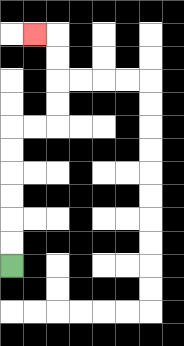{'start': '[0, 11]', 'end': '[1, 1]', 'path_directions': 'U,U,U,U,U,U,R,R,U,U,U,U,L', 'path_coordinates': '[[0, 11], [0, 10], [0, 9], [0, 8], [0, 7], [0, 6], [0, 5], [1, 5], [2, 5], [2, 4], [2, 3], [2, 2], [2, 1], [1, 1]]'}